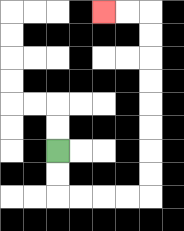{'start': '[2, 6]', 'end': '[4, 0]', 'path_directions': 'D,D,R,R,R,R,U,U,U,U,U,U,U,U,L,L', 'path_coordinates': '[[2, 6], [2, 7], [2, 8], [3, 8], [4, 8], [5, 8], [6, 8], [6, 7], [6, 6], [6, 5], [6, 4], [6, 3], [6, 2], [6, 1], [6, 0], [5, 0], [4, 0]]'}